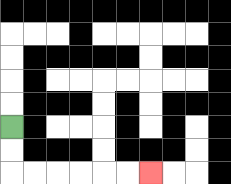{'start': '[0, 5]', 'end': '[6, 7]', 'path_directions': 'D,D,R,R,R,R,R,R', 'path_coordinates': '[[0, 5], [0, 6], [0, 7], [1, 7], [2, 7], [3, 7], [4, 7], [5, 7], [6, 7]]'}